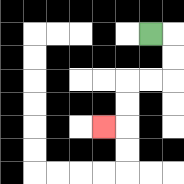{'start': '[6, 1]', 'end': '[4, 5]', 'path_directions': 'R,D,D,L,L,D,D,L', 'path_coordinates': '[[6, 1], [7, 1], [7, 2], [7, 3], [6, 3], [5, 3], [5, 4], [5, 5], [4, 5]]'}